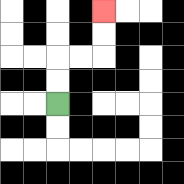{'start': '[2, 4]', 'end': '[4, 0]', 'path_directions': 'U,U,R,R,U,U', 'path_coordinates': '[[2, 4], [2, 3], [2, 2], [3, 2], [4, 2], [4, 1], [4, 0]]'}